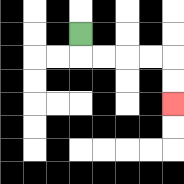{'start': '[3, 1]', 'end': '[7, 4]', 'path_directions': 'D,R,R,R,R,D,D', 'path_coordinates': '[[3, 1], [3, 2], [4, 2], [5, 2], [6, 2], [7, 2], [7, 3], [7, 4]]'}